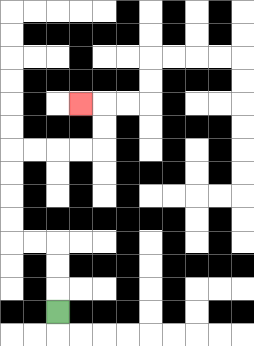{'start': '[2, 13]', 'end': '[3, 4]', 'path_directions': 'U,U,U,L,L,U,U,U,U,R,R,R,R,U,U,L', 'path_coordinates': '[[2, 13], [2, 12], [2, 11], [2, 10], [1, 10], [0, 10], [0, 9], [0, 8], [0, 7], [0, 6], [1, 6], [2, 6], [3, 6], [4, 6], [4, 5], [4, 4], [3, 4]]'}